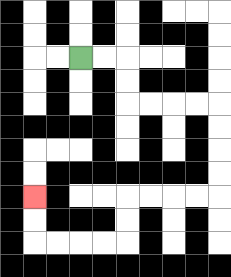{'start': '[3, 2]', 'end': '[1, 8]', 'path_directions': 'R,R,D,D,R,R,R,R,D,D,D,D,L,L,L,L,D,D,L,L,L,L,U,U', 'path_coordinates': '[[3, 2], [4, 2], [5, 2], [5, 3], [5, 4], [6, 4], [7, 4], [8, 4], [9, 4], [9, 5], [9, 6], [9, 7], [9, 8], [8, 8], [7, 8], [6, 8], [5, 8], [5, 9], [5, 10], [4, 10], [3, 10], [2, 10], [1, 10], [1, 9], [1, 8]]'}